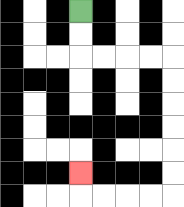{'start': '[3, 0]', 'end': '[3, 7]', 'path_directions': 'D,D,R,R,R,R,D,D,D,D,D,D,L,L,L,L,U', 'path_coordinates': '[[3, 0], [3, 1], [3, 2], [4, 2], [5, 2], [6, 2], [7, 2], [7, 3], [7, 4], [7, 5], [7, 6], [7, 7], [7, 8], [6, 8], [5, 8], [4, 8], [3, 8], [3, 7]]'}